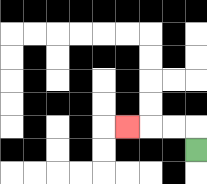{'start': '[8, 6]', 'end': '[5, 5]', 'path_directions': 'U,L,L,L', 'path_coordinates': '[[8, 6], [8, 5], [7, 5], [6, 5], [5, 5]]'}